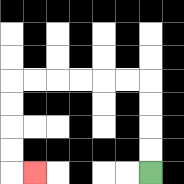{'start': '[6, 7]', 'end': '[1, 7]', 'path_directions': 'U,U,U,U,L,L,L,L,L,L,D,D,D,D,R', 'path_coordinates': '[[6, 7], [6, 6], [6, 5], [6, 4], [6, 3], [5, 3], [4, 3], [3, 3], [2, 3], [1, 3], [0, 3], [0, 4], [0, 5], [0, 6], [0, 7], [1, 7]]'}